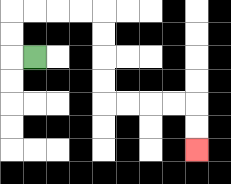{'start': '[1, 2]', 'end': '[8, 6]', 'path_directions': 'L,U,U,R,R,R,R,D,D,D,D,R,R,R,R,D,D', 'path_coordinates': '[[1, 2], [0, 2], [0, 1], [0, 0], [1, 0], [2, 0], [3, 0], [4, 0], [4, 1], [4, 2], [4, 3], [4, 4], [5, 4], [6, 4], [7, 4], [8, 4], [8, 5], [8, 6]]'}